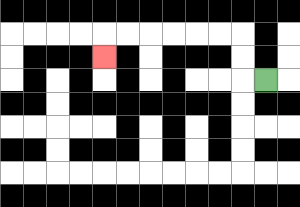{'start': '[11, 3]', 'end': '[4, 2]', 'path_directions': 'L,U,U,L,L,L,L,L,L,D', 'path_coordinates': '[[11, 3], [10, 3], [10, 2], [10, 1], [9, 1], [8, 1], [7, 1], [6, 1], [5, 1], [4, 1], [4, 2]]'}